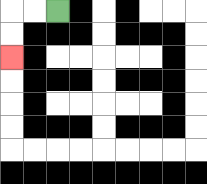{'start': '[2, 0]', 'end': '[0, 2]', 'path_directions': 'L,L,D,D', 'path_coordinates': '[[2, 0], [1, 0], [0, 0], [0, 1], [0, 2]]'}